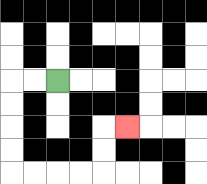{'start': '[2, 3]', 'end': '[5, 5]', 'path_directions': 'L,L,D,D,D,D,R,R,R,R,U,U,R', 'path_coordinates': '[[2, 3], [1, 3], [0, 3], [0, 4], [0, 5], [0, 6], [0, 7], [1, 7], [2, 7], [3, 7], [4, 7], [4, 6], [4, 5], [5, 5]]'}